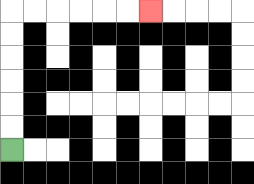{'start': '[0, 6]', 'end': '[6, 0]', 'path_directions': 'U,U,U,U,U,U,R,R,R,R,R,R', 'path_coordinates': '[[0, 6], [0, 5], [0, 4], [0, 3], [0, 2], [0, 1], [0, 0], [1, 0], [2, 0], [3, 0], [4, 0], [5, 0], [6, 0]]'}